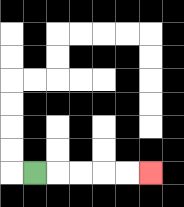{'start': '[1, 7]', 'end': '[6, 7]', 'path_directions': 'R,R,R,R,R', 'path_coordinates': '[[1, 7], [2, 7], [3, 7], [4, 7], [5, 7], [6, 7]]'}